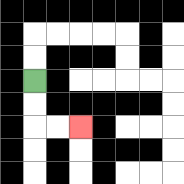{'start': '[1, 3]', 'end': '[3, 5]', 'path_directions': 'D,D,R,R', 'path_coordinates': '[[1, 3], [1, 4], [1, 5], [2, 5], [3, 5]]'}